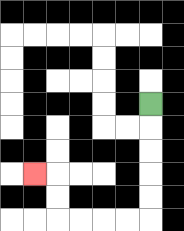{'start': '[6, 4]', 'end': '[1, 7]', 'path_directions': 'D,D,D,D,D,L,L,L,L,U,U,L', 'path_coordinates': '[[6, 4], [6, 5], [6, 6], [6, 7], [6, 8], [6, 9], [5, 9], [4, 9], [3, 9], [2, 9], [2, 8], [2, 7], [1, 7]]'}